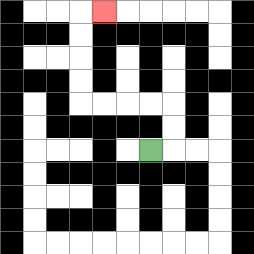{'start': '[6, 6]', 'end': '[4, 0]', 'path_directions': 'R,U,U,L,L,L,L,U,U,U,U,R', 'path_coordinates': '[[6, 6], [7, 6], [7, 5], [7, 4], [6, 4], [5, 4], [4, 4], [3, 4], [3, 3], [3, 2], [3, 1], [3, 0], [4, 0]]'}